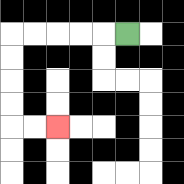{'start': '[5, 1]', 'end': '[2, 5]', 'path_directions': 'L,L,L,L,L,D,D,D,D,R,R', 'path_coordinates': '[[5, 1], [4, 1], [3, 1], [2, 1], [1, 1], [0, 1], [0, 2], [0, 3], [0, 4], [0, 5], [1, 5], [2, 5]]'}